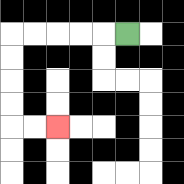{'start': '[5, 1]', 'end': '[2, 5]', 'path_directions': 'L,L,L,L,L,D,D,D,D,R,R', 'path_coordinates': '[[5, 1], [4, 1], [3, 1], [2, 1], [1, 1], [0, 1], [0, 2], [0, 3], [0, 4], [0, 5], [1, 5], [2, 5]]'}